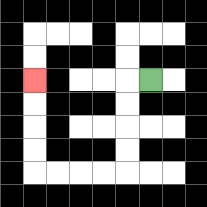{'start': '[6, 3]', 'end': '[1, 3]', 'path_directions': 'L,D,D,D,D,L,L,L,L,U,U,U,U', 'path_coordinates': '[[6, 3], [5, 3], [5, 4], [5, 5], [5, 6], [5, 7], [4, 7], [3, 7], [2, 7], [1, 7], [1, 6], [1, 5], [1, 4], [1, 3]]'}